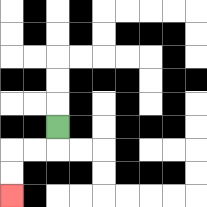{'start': '[2, 5]', 'end': '[0, 8]', 'path_directions': 'D,L,L,D,D', 'path_coordinates': '[[2, 5], [2, 6], [1, 6], [0, 6], [0, 7], [0, 8]]'}